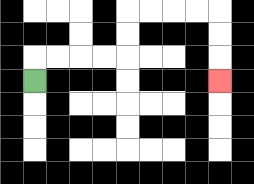{'start': '[1, 3]', 'end': '[9, 3]', 'path_directions': 'U,R,R,R,R,U,U,R,R,R,R,D,D,D', 'path_coordinates': '[[1, 3], [1, 2], [2, 2], [3, 2], [4, 2], [5, 2], [5, 1], [5, 0], [6, 0], [7, 0], [8, 0], [9, 0], [9, 1], [9, 2], [9, 3]]'}